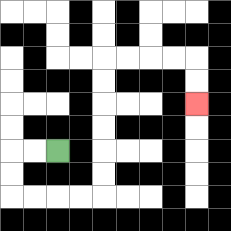{'start': '[2, 6]', 'end': '[8, 4]', 'path_directions': 'L,L,D,D,R,R,R,R,U,U,U,U,U,U,R,R,R,R,D,D', 'path_coordinates': '[[2, 6], [1, 6], [0, 6], [0, 7], [0, 8], [1, 8], [2, 8], [3, 8], [4, 8], [4, 7], [4, 6], [4, 5], [4, 4], [4, 3], [4, 2], [5, 2], [6, 2], [7, 2], [8, 2], [8, 3], [8, 4]]'}